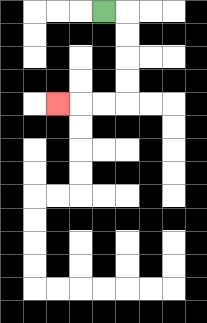{'start': '[4, 0]', 'end': '[2, 4]', 'path_directions': 'R,D,D,D,D,L,L,L', 'path_coordinates': '[[4, 0], [5, 0], [5, 1], [5, 2], [5, 3], [5, 4], [4, 4], [3, 4], [2, 4]]'}